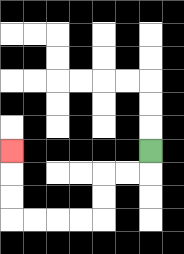{'start': '[6, 6]', 'end': '[0, 6]', 'path_directions': 'D,L,L,D,D,L,L,L,L,U,U,U', 'path_coordinates': '[[6, 6], [6, 7], [5, 7], [4, 7], [4, 8], [4, 9], [3, 9], [2, 9], [1, 9], [0, 9], [0, 8], [0, 7], [0, 6]]'}